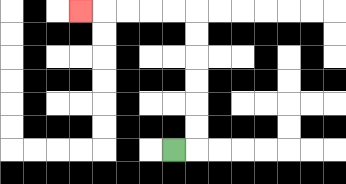{'start': '[7, 6]', 'end': '[3, 0]', 'path_directions': 'R,U,U,U,U,U,U,L,L,L,L,L', 'path_coordinates': '[[7, 6], [8, 6], [8, 5], [8, 4], [8, 3], [8, 2], [8, 1], [8, 0], [7, 0], [6, 0], [5, 0], [4, 0], [3, 0]]'}